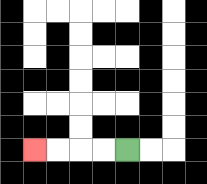{'start': '[5, 6]', 'end': '[1, 6]', 'path_directions': 'L,L,L,L', 'path_coordinates': '[[5, 6], [4, 6], [3, 6], [2, 6], [1, 6]]'}